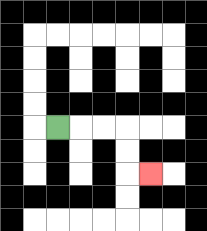{'start': '[2, 5]', 'end': '[6, 7]', 'path_directions': 'R,R,R,D,D,R', 'path_coordinates': '[[2, 5], [3, 5], [4, 5], [5, 5], [5, 6], [5, 7], [6, 7]]'}